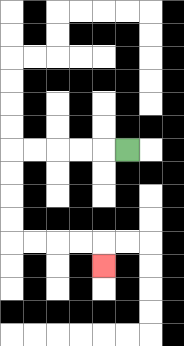{'start': '[5, 6]', 'end': '[4, 11]', 'path_directions': 'L,L,L,L,L,D,D,D,D,R,R,R,R,D', 'path_coordinates': '[[5, 6], [4, 6], [3, 6], [2, 6], [1, 6], [0, 6], [0, 7], [0, 8], [0, 9], [0, 10], [1, 10], [2, 10], [3, 10], [4, 10], [4, 11]]'}